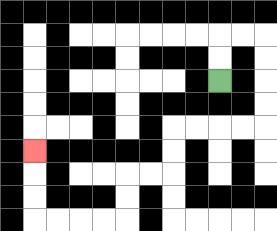{'start': '[9, 3]', 'end': '[1, 6]', 'path_directions': 'U,U,R,R,D,D,D,D,L,L,L,L,D,D,L,L,D,D,L,L,L,L,U,U,U', 'path_coordinates': '[[9, 3], [9, 2], [9, 1], [10, 1], [11, 1], [11, 2], [11, 3], [11, 4], [11, 5], [10, 5], [9, 5], [8, 5], [7, 5], [7, 6], [7, 7], [6, 7], [5, 7], [5, 8], [5, 9], [4, 9], [3, 9], [2, 9], [1, 9], [1, 8], [1, 7], [1, 6]]'}